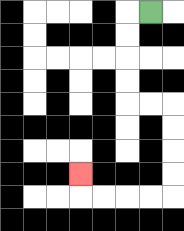{'start': '[6, 0]', 'end': '[3, 7]', 'path_directions': 'L,D,D,D,D,R,R,D,D,D,D,L,L,L,L,U', 'path_coordinates': '[[6, 0], [5, 0], [5, 1], [5, 2], [5, 3], [5, 4], [6, 4], [7, 4], [7, 5], [7, 6], [7, 7], [7, 8], [6, 8], [5, 8], [4, 8], [3, 8], [3, 7]]'}